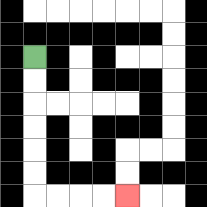{'start': '[1, 2]', 'end': '[5, 8]', 'path_directions': 'D,D,D,D,D,D,R,R,R,R', 'path_coordinates': '[[1, 2], [1, 3], [1, 4], [1, 5], [1, 6], [1, 7], [1, 8], [2, 8], [3, 8], [4, 8], [5, 8]]'}